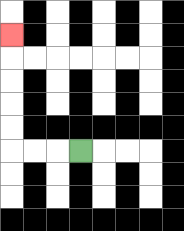{'start': '[3, 6]', 'end': '[0, 1]', 'path_directions': 'L,L,L,U,U,U,U,U', 'path_coordinates': '[[3, 6], [2, 6], [1, 6], [0, 6], [0, 5], [0, 4], [0, 3], [0, 2], [0, 1]]'}